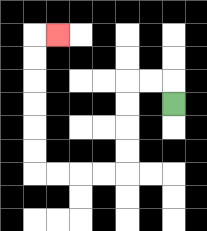{'start': '[7, 4]', 'end': '[2, 1]', 'path_directions': 'U,L,L,D,D,D,D,L,L,L,L,U,U,U,U,U,U,R', 'path_coordinates': '[[7, 4], [7, 3], [6, 3], [5, 3], [5, 4], [5, 5], [5, 6], [5, 7], [4, 7], [3, 7], [2, 7], [1, 7], [1, 6], [1, 5], [1, 4], [1, 3], [1, 2], [1, 1], [2, 1]]'}